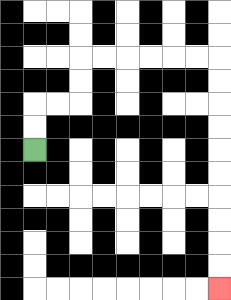{'start': '[1, 6]', 'end': '[9, 12]', 'path_directions': 'U,U,R,R,U,U,R,R,R,R,R,R,D,D,D,D,D,D,D,D,D,D', 'path_coordinates': '[[1, 6], [1, 5], [1, 4], [2, 4], [3, 4], [3, 3], [3, 2], [4, 2], [5, 2], [6, 2], [7, 2], [8, 2], [9, 2], [9, 3], [9, 4], [9, 5], [9, 6], [9, 7], [9, 8], [9, 9], [9, 10], [9, 11], [9, 12]]'}